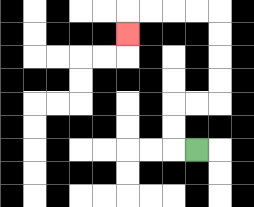{'start': '[8, 6]', 'end': '[5, 1]', 'path_directions': 'L,U,U,R,R,U,U,U,U,L,L,L,L,D', 'path_coordinates': '[[8, 6], [7, 6], [7, 5], [7, 4], [8, 4], [9, 4], [9, 3], [9, 2], [9, 1], [9, 0], [8, 0], [7, 0], [6, 0], [5, 0], [5, 1]]'}